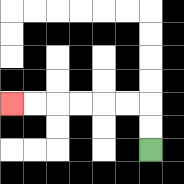{'start': '[6, 6]', 'end': '[0, 4]', 'path_directions': 'U,U,L,L,L,L,L,L', 'path_coordinates': '[[6, 6], [6, 5], [6, 4], [5, 4], [4, 4], [3, 4], [2, 4], [1, 4], [0, 4]]'}